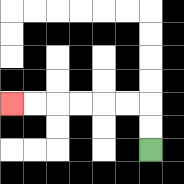{'start': '[6, 6]', 'end': '[0, 4]', 'path_directions': 'U,U,L,L,L,L,L,L', 'path_coordinates': '[[6, 6], [6, 5], [6, 4], [5, 4], [4, 4], [3, 4], [2, 4], [1, 4], [0, 4]]'}